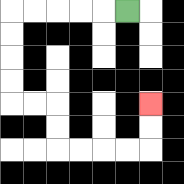{'start': '[5, 0]', 'end': '[6, 4]', 'path_directions': 'L,L,L,L,L,D,D,D,D,R,R,D,D,R,R,R,R,U,U', 'path_coordinates': '[[5, 0], [4, 0], [3, 0], [2, 0], [1, 0], [0, 0], [0, 1], [0, 2], [0, 3], [0, 4], [1, 4], [2, 4], [2, 5], [2, 6], [3, 6], [4, 6], [5, 6], [6, 6], [6, 5], [6, 4]]'}